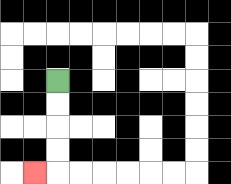{'start': '[2, 3]', 'end': '[1, 7]', 'path_directions': 'D,D,D,D,L', 'path_coordinates': '[[2, 3], [2, 4], [2, 5], [2, 6], [2, 7], [1, 7]]'}